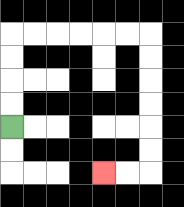{'start': '[0, 5]', 'end': '[4, 7]', 'path_directions': 'U,U,U,U,R,R,R,R,R,R,D,D,D,D,D,D,L,L', 'path_coordinates': '[[0, 5], [0, 4], [0, 3], [0, 2], [0, 1], [1, 1], [2, 1], [3, 1], [4, 1], [5, 1], [6, 1], [6, 2], [6, 3], [6, 4], [6, 5], [6, 6], [6, 7], [5, 7], [4, 7]]'}